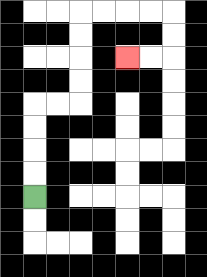{'start': '[1, 8]', 'end': '[5, 2]', 'path_directions': 'U,U,U,U,R,R,U,U,U,U,R,R,R,R,D,D,L,L', 'path_coordinates': '[[1, 8], [1, 7], [1, 6], [1, 5], [1, 4], [2, 4], [3, 4], [3, 3], [3, 2], [3, 1], [3, 0], [4, 0], [5, 0], [6, 0], [7, 0], [7, 1], [7, 2], [6, 2], [5, 2]]'}